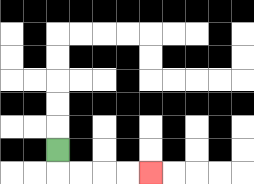{'start': '[2, 6]', 'end': '[6, 7]', 'path_directions': 'D,R,R,R,R', 'path_coordinates': '[[2, 6], [2, 7], [3, 7], [4, 7], [5, 7], [6, 7]]'}